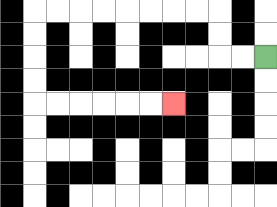{'start': '[11, 2]', 'end': '[7, 4]', 'path_directions': 'L,L,U,U,L,L,L,L,L,L,L,L,D,D,D,D,R,R,R,R,R,R', 'path_coordinates': '[[11, 2], [10, 2], [9, 2], [9, 1], [9, 0], [8, 0], [7, 0], [6, 0], [5, 0], [4, 0], [3, 0], [2, 0], [1, 0], [1, 1], [1, 2], [1, 3], [1, 4], [2, 4], [3, 4], [4, 4], [5, 4], [6, 4], [7, 4]]'}